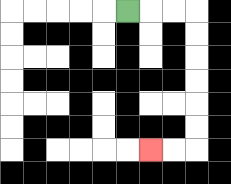{'start': '[5, 0]', 'end': '[6, 6]', 'path_directions': 'R,R,R,D,D,D,D,D,D,L,L', 'path_coordinates': '[[5, 0], [6, 0], [7, 0], [8, 0], [8, 1], [8, 2], [8, 3], [8, 4], [8, 5], [8, 6], [7, 6], [6, 6]]'}